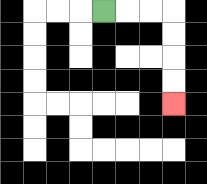{'start': '[4, 0]', 'end': '[7, 4]', 'path_directions': 'R,R,R,D,D,D,D', 'path_coordinates': '[[4, 0], [5, 0], [6, 0], [7, 0], [7, 1], [7, 2], [7, 3], [7, 4]]'}